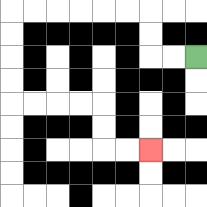{'start': '[8, 2]', 'end': '[6, 6]', 'path_directions': 'L,L,U,U,L,L,L,L,L,L,D,D,D,D,R,R,R,R,D,D,R,R', 'path_coordinates': '[[8, 2], [7, 2], [6, 2], [6, 1], [6, 0], [5, 0], [4, 0], [3, 0], [2, 0], [1, 0], [0, 0], [0, 1], [0, 2], [0, 3], [0, 4], [1, 4], [2, 4], [3, 4], [4, 4], [4, 5], [4, 6], [5, 6], [6, 6]]'}